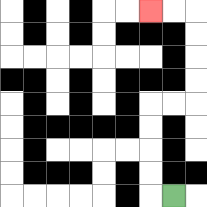{'start': '[7, 8]', 'end': '[6, 0]', 'path_directions': 'L,U,U,U,U,R,R,U,U,U,U,L,L', 'path_coordinates': '[[7, 8], [6, 8], [6, 7], [6, 6], [6, 5], [6, 4], [7, 4], [8, 4], [8, 3], [8, 2], [8, 1], [8, 0], [7, 0], [6, 0]]'}